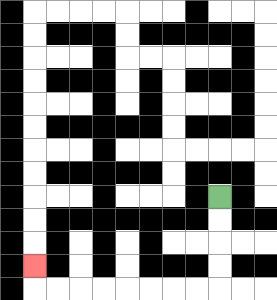{'start': '[9, 8]', 'end': '[1, 11]', 'path_directions': 'D,D,D,D,L,L,L,L,L,L,L,L,U', 'path_coordinates': '[[9, 8], [9, 9], [9, 10], [9, 11], [9, 12], [8, 12], [7, 12], [6, 12], [5, 12], [4, 12], [3, 12], [2, 12], [1, 12], [1, 11]]'}